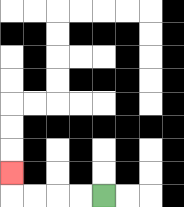{'start': '[4, 8]', 'end': '[0, 7]', 'path_directions': 'L,L,L,L,U', 'path_coordinates': '[[4, 8], [3, 8], [2, 8], [1, 8], [0, 8], [0, 7]]'}